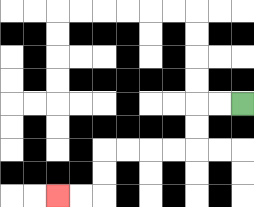{'start': '[10, 4]', 'end': '[2, 8]', 'path_directions': 'L,L,D,D,L,L,L,L,D,D,L,L', 'path_coordinates': '[[10, 4], [9, 4], [8, 4], [8, 5], [8, 6], [7, 6], [6, 6], [5, 6], [4, 6], [4, 7], [4, 8], [3, 8], [2, 8]]'}